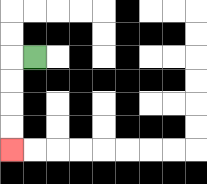{'start': '[1, 2]', 'end': '[0, 6]', 'path_directions': 'L,D,D,D,D', 'path_coordinates': '[[1, 2], [0, 2], [0, 3], [0, 4], [0, 5], [0, 6]]'}